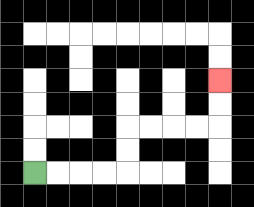{'start': '[1, 7]', 'end': '[9, 3]', 'path_directions': 'R,R,R,R,U,U,R,R,R,R,U,U', 'path_coordinates': '[[1, 7], [2, 7], [3, 7], [4, 7], [5, 7], [5, 6], [5, 5], [6, 5], [7, 5], [8, 5], [9, 5], [9, 4], [9, 3]]'}